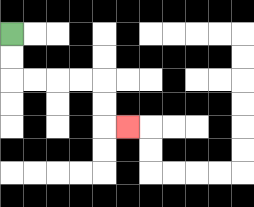{'start': '[0, 1]', 'end': '[5, 5]', 'path_directions': 'D,D,R,R,R,R,D,D,R', 'path_coordinates': '[[0, 1], [0, 2], [0, 3], [1, 3], [2, 3], [3, 3], [4, 3], [4, 4], [4, 5], [5, 5]]'}